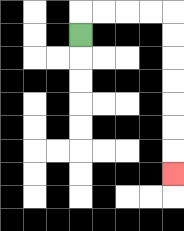{'start': '[3, 1]', 'end': '[7, 7]', 'path_directions': 'U,R,R,R,R,D,D,D,D,D,D,D', 'path_coordinates': '[[3, 1], [3, 0], [4, 0], [5, 0], [6, 0], [7, 0], [7, 1], [7, 2], [7, 3], [7, 4], [7, 5], [7, 6], [7, 7]]'}